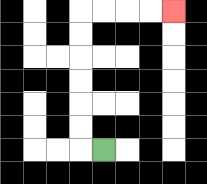{'start': '[4, 6]', 'end': '[7, 0]', 'path_directions': 'L,U,U,U,U,U,U,R,R,R,R', 'path_coordinates': '[[4, 6], [3, 6], [3, 5], [3, 4], [3, 3], [3, 2], [3, 1], [3, 0], [4, 0], [5, 0], [6, 0], [7, 0]]'}